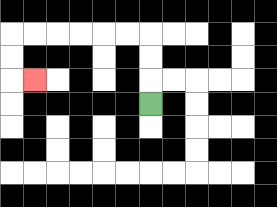{'start': '[6, 4]', 'end': '[1, 3]', 'path_directions': 'U,U,U,L,L,L,L,L,L,D,D,R', 'path_coordinates': '[[6, 4], [6, 3], [6, 2], [6, 1], [5, 1], [4, 1], [3, 1], [2, 1], [1, 1], [0, 1], [0, 2], [0, 3], [1, 3]]'}